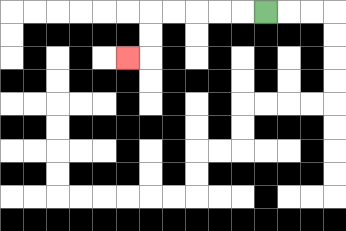{'start': '[11, 0]', 'end': '[5, 2]', 'path_directions': 'L,L,L,L,L,D,D,L', 'path_coordinates': '[[11, 0], [10, 0], [9, 0], [8, 0], [7, 0], [6, 0], [6, 1], [6, 2], [5, 2]]'}